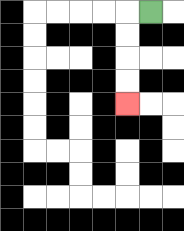{'start': '[6, 0]', 'end': '[5, 4]', 'path_directions': 'L,D,D,D,D', 'path_coordinates': '[[6, 0], [5, 0], [5, 1], [5, 2], [5, 3], [5, 4]]'}